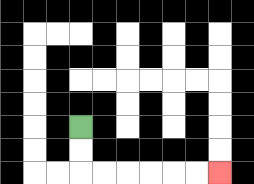{'start': '[3, 5]', 'end': '[9, 7]', 'path_directions': 'D,D,R,R,R,R,R,R', 'path_coordinates': '[[3, 5], [3, 6], [3, 7], [4, 7], [5, 7], [6, 7], [7, 7], [8, 7], [9, 7]]'}